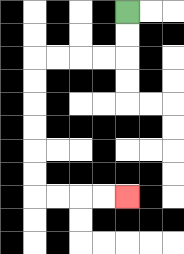{'start': '[5, 0]', 'end': '[5, 8]', 'path_directions': 'D,D,L,L,L,L,D,D,D,D,D,D,R,R,R,R', 'path_coordinates': '[[5, 0], [5, 1], [5, 2], [4, 2], [3, 2], [2, 2], [1, 2], [1, 3], [1, 4], [1, 5], [1, 6], [1, 7], [1, 8], [2, 8], [3, 8], [4, 8], [5, 8]]'}